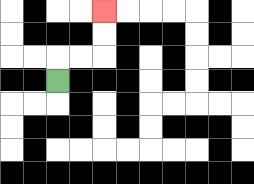{'start': '[2, 3]', 'end': '[4, 0]', 'path_directions': 'U,R,R,U,U', 'path_coordinates': '[[2, 3], [2, 2], [3, 2], [4, 2], [4, 1], [4, 0]]'}